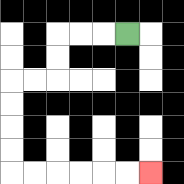{'start': '[5, 1]', 'end': '[6, 7]', 'path_directions': 'L,L,L,D,D,L,L,D,D,D,D,R,R,R,R,R,R', 'path_coordinates': '[[5, 1], [4, 1], [3, 1], [2, 1], [2, 2], [2, 3], [1, 3], [0, 3], [0, 4], [0, 5], [0, 6], [0, 7], [1, 7], [2, 7], [3, 7], [4, 7], [5, 7], [6, 7]]'}